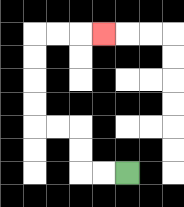{'start': '[5, 7]', 'end': '[4, 1]', 'path_directions': 'L,L,U,U,L,L,U,U,U,U,R,R,R', 'path_coordinates': '[[5, 7], [4, 7], [3, 7], [3, 6], [3, 5], [2, 5], [1, 5], [1, 4], [1, 3], [1, 2], [1, 1], [2, 1], [3, 1], [4, 1]]'}